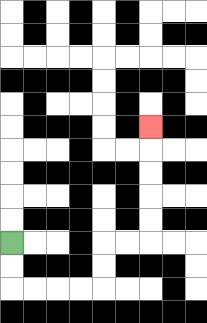{'start': '[0, 10]', 'end': '[6, 5]', 'path_directions': 'D,D,R,R,R,R,U,U,R,R,U,U,U,U,U', 'path_coordinates': '[[0, 10], [0, 11], [0, 12], [1, 12], [2, 12], [3, 12], [4, 12], [4, 11], [4, 10], [5, 10], [6, 10], [6, 9], [6, 8], [6, 7], [6, 6], [6, 5]]'}